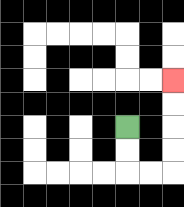{'start': '[5, 5]', 'end': '[7, 3]', 'path_directions': 'D,D,R,R,U,U,U,U', 'path_coordinates': '[[5, 5], [5, 6], [5, 7], [6, 7], [7, 7], [7, 6], [7, 5], [7, 4], [7, 3]]'}